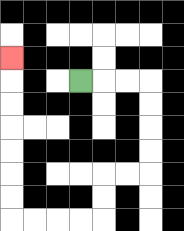{'start': '[3, 3]', 'end': '[0, 2]', 'path_directions': 'R,R,R,D,D,D,D,L,L,D,D,L,L,L,L,U,U,U,U,U,U,U', 'path_coordinates': '[[3, 3], [4, 3], [5, 3], [6, 3], [6, 4], [6, 5], [6, 6], [6, 7], [5, 7], [4, 7], [4, 8], [4, 9], [3, 9], [2, 9], [1, 9], [0, 9], [0, 8], [0, 7], [0, 6], [0, 5], [0, 4], [0, 3], [0, 2]]'}